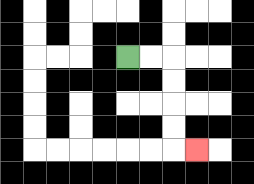{'start': '[5, 2]', 'end': '[8, 6]', 'path_directions': 'R,R,D,D,D,D,R', 'path_coordinates': '[[5, 2], [6, 2], [7, 2], [7, 3], [7, 4], [7, 5], [7, 6], [8, 6]]'}